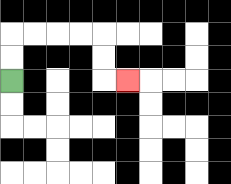{'start': '[0, 3]', 'end': '[5, 3]', 'path_directions': 'U,U,R,R,R,R,D,D,R', 'path_coordinates': '[[0, 3], [0, 2], [0, 1], [1, 1], [2, 1], [3, 1], [4, 1], [4, 2], [4, 3], [5, 3]]'}